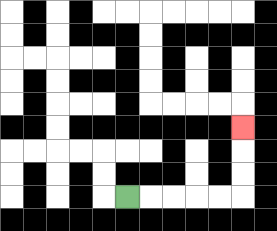{'start': '[5, 8]', 'end': '[10, 5]', 'path_directions': 'R,R,R,R,R,U,U,U', 'path_coordinates': '[[5, 8], [6, 8], [7, 8], [8, 8], [9, 8], [10, 8], [10, 7], [10, 6], [10, 5]]'}